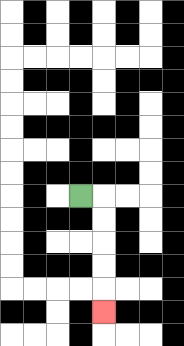{'start': '[3, 8]', 'end': '[4, 13]', 'path_directions': 'R,D,D,D,D,D', 'path_coordinates': '[[3, 8], [4, 8], [4, 9], [4, 10], [4, 11], [4, 12], [4, 13]]'}